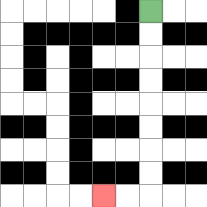{'start': '[6, 0]', 'end': '[4, 8]', 'path_directions': 'D,D,D,D,D,D,D,D,L,L', 'path_coordinates': '[[6, 0], [6, 1], [6, 2], [6, 3], [6, 4], [6, 5], [6, 6], [6, 7], [6, 8], [5, 8], [4, 8]]'}